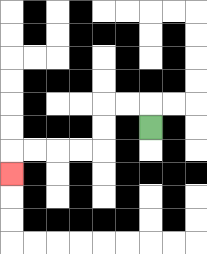{'start': '[6, 5]', 'end': '[0, 7]', 'path_directions': 'U,L,L,D,D,L,L,L,L,D', 'path_coordinates': '[[6, 5], [6, 4], [5, 4], [4, 4], [4, 5], [4, 6], [3, 6], [2, 6], [1, 6], [0, 6], [0, 7]]'}